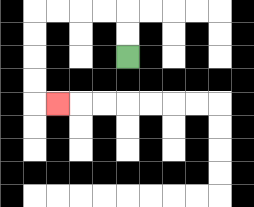{'start': '[5, 2]', 'end': '[2, 4]', 'path_directions': 'U,U,L,L,L,L,D,D,D,D,R', 'path_coordinates': '[[5, 2], [5, 1], [5, 0], [4, 0], [3, 0], [2, 0], [1, 0], [1, 1], [1, 2], [1, 3], [1, 4], [2, 4]]'}